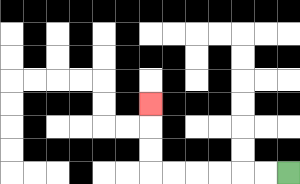{'start': '[12, 7]', 'end': '[6, 4]', 'path_directions': 'L,L,L,L,L,L,U,U,U', 'path_coordinates': '[[12, 7], [11, 7], [10, 7], [9, 7], [8, 7], [7, 7], [6, 7], [6, 6], [6, 5], [6, 4]]'}